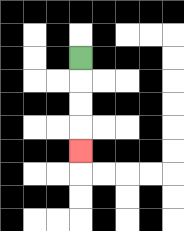{'start': '[3, 2]', 'end': '[3, 6]', 'path_directions': 'D,D,D,D', 'path_coordinates': '[[3, 2], [3, 3], [3, 4], [3, 5], [3, 6]]'}